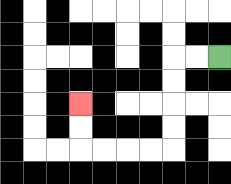{'start': '[9, 2]', 'end': '[3, 4]', 'path_directions': 'L,L,D,D,D,D,L,L,L,L,U,U', 'path_coordinates': '[[9, 2], [8, 2], [7, 2], [7, 3], [7, 4], [7, 5], [7, 6], [6, 6], [5, 6], [4, 6], [3, 6], [3, 5], [3, 4]]'}